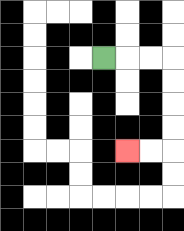{'start': '[4, 2]', 'end': '[5, 6]', 'path_directions': 'R,R,R,D,D,D,D,L,L', 'path_coordinates': '[[4, 2], [5, 2], [6, 2], [7, 2], [7, 3], [7, 4], [7, 5], [7, 6], [6, 6], [5, 6]]'}